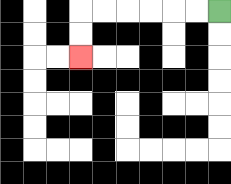{'start': '[9, 0]', 'end': '[3, 2]', 'path_directions': 'L,L,L,L,L,L,D,D', 'path_coordinates': '[[9, 0], [8, 0], [7, 0], [6, 0], [5, 0], [4, 0], [3, 0], [3, 1], [3, 2]]'}